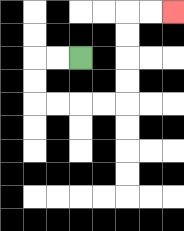{'start': '[3, 2]', 'end': '[7, 0]', 'path_directions': 'L,L,D,D,R,R,R,R,U,U,U,U,R,R', 'path_coordinates': '[[3, 2], [2, 2], [1, 2], [1, 3], [1, 4], [2, 4], [3, 4], [4, 4], [5, 4], [5, 3], [5, 2], [5, 1], [5, 0], [6, 0], [7, 0]]'}